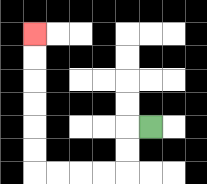{'start': '[6, 5]', 'end': '[1, 1]', 'path_directions': 'L,D,D,L,L,L,L,U,U,U,U,U,U', 'path_coordinates': '[[6, 5], [5, 5], [5, 6], [5, 7], [4, 7], [3, 7], [2, 7], [1, 7], [1, 6], [1, 5], [1, 4], [1, 3], [1, 2], [1, 1]]'}